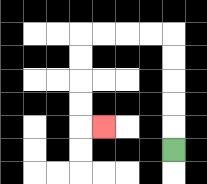{'start': '[7, 6]', 'end': '[4, 5]', 'path_directions': 'U,U,U,U,U,L,L,L,L,D,D,D,D,R', 'path_coordinates': '[[7, 6], [7, 5], [7, 4], [7, 3], [7, 2], [7, 1], [6, 1], [5, 1], [4, 1], [3, 1], [3, 2], [3, 3], [3, 4], [3, 5], [4, 5]]'}